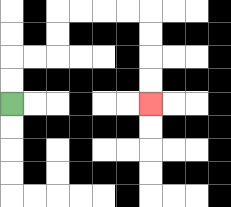{'start': '[0, 4]', 'end': '[6, 4]', 'path_directions': 'U,U,R,R,U,U,R,R,R,R,D,D,D,D', 'path_coordinates': '[[0, 4], [0, 3], [0, 2], [1, 2], [2, 2], [2, 1], [2, 0], [3, 0], [4, 0], [5, 0], [6, 0], [6, 1], [6, 2], [6, 3], [6, 4]]'}